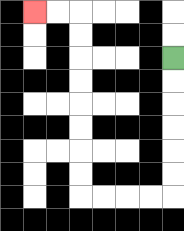{'start': '[7, 2]', 'end': '[1, 0]', 'path_directions': 'D,D,D,D,D,D,L,L,L,L,U,U,U,U,U,U,U,U,L,L', 'path_coordinates': '[[7, 2], [7, 3], [7, 4], [7, 5], [7, 6], [7, 7], [7, 8], [6, 8], [5, 8], [4, 8], [3, 8], [3, 7], [3, 6], [3, 5], [3, 4], [3, 3], [3, 2], [3, 1], [3, 0], [2, 0], [1, 0]]'}